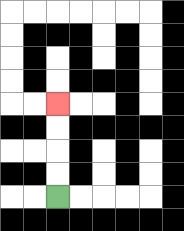{'start': '[2, 8]', 'end': '[2, 4]', 'path_directions': 'U,U,U,U', 'path_coordinates': '[[2, 8], [2, 7], [2, 6], [2, 5], [2, 4]]'}